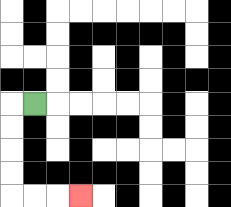{'start': '[1, 4]', 'end': '[3, 8]', 'path_directions': 'L,D,D,D,D,R,R,R', 'path_coordinates': '[[1, 4], [0, 4], [0, 5], [0, 6], [0, 7], [0, 8], [1, 8], [2, 8], [3, 8]]'}